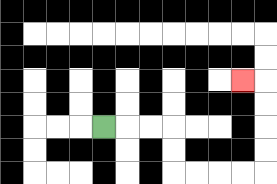{'start': '[4, 5]', 'end': '[10, 3]', 'path_directions': 'R,R,R,D,D,R,R,R,R,U,U,U,U,L', 'path_coordinates': '[[4, 5], [5, 5], [6, 5], [7, 5], [7, 6], [7, 7], [8, 7], [9, 7], [10, 7], [11, 7], [11, 6], [11, 5], [11, 4], [11, 3], [10, 3]]'}